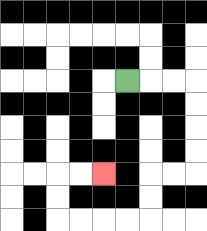{'start': '[5, 3]', 'end': '[4, 7]', 'path_directions': 'R,R,R,D,D,D,D,L,L,D,D,L,L,L,L,U,U,R,R', 'path_coordinates': '[[5, 3], [6, 3], [7, 3], [8, 3], [8, 4], [8, 5], [8, 6], [8, 7], [7, 7], [6, 7], [6, 8], [6, 9], [5, 9], [4, 9], [3, 9], [2, 9], [2, 8], [2, 7], [3, 7], [4, 7]]'}